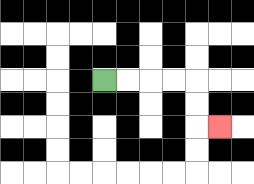{'start': '[4, 3]', 'end': '[9, 5]', 'path_directions': 'R,R,R,R,D,D,R', 'path_coordinates': '[[4, 3], [5, 3], [6, 3], [7, 3], [8, 3], [8, 4], [8, 5], [9, 5]]'}